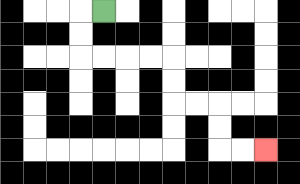{'start': '[4, 0]', 'end': '[11, 6]', 'path_directions': 'L,D,D,R,R,R,R,D,D,R,R,D,D,R,R', 'path_coordinates': '[[4, 0], [3, 0], [3, 1], [3, 2], [4, 2], [5, 2], [6, 2], [7, 2], [7, 3], [7, 4], [8, 4], [9, 4], [9, 5], [9, 6], [10, 6], [11, 6]]'}